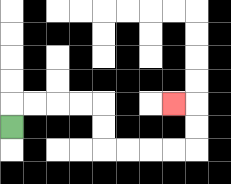{'start': '[0, 5]', 'end': '[7, 4]', 'path_directions': 'U,R,R,R,R,D,D,R,R,R,R,U,U,L', 'path_coordinates': '[[0, 5], [0, 4], [1, 4], [2, 4], [3, 4], [4, 4], [4, 5], [4, 6], [5, 6], [6, 6], [7, 6], [8, 6], [8, 5], [8, 4], [7, 4]]'}